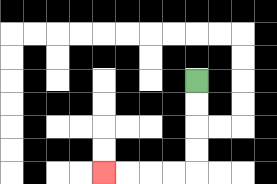{'start': '[8, 3]', 'end': '[4, 7]', 'path_directions': 'D,D,D,D,L,L,L,L', 'path_coordinates': '[[8, 3], [8, 4], [8, 5], [8, 6], [8, 7], [7, 7], [6, 7], [5, 7], [4, 7]]'}